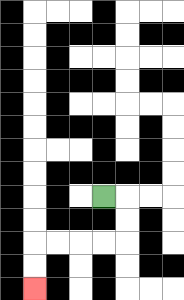{'start': '[4, 8]', 'end': '[1, 12]', 'path_directions': 'R,D,D,L,L,L,L,D,D', 'path_coordinates': '[[4, 8], [5, 8], [5, 9], [5, 10], [4, 10], [3, 10], [2, 10], [1, 10], [1, 11], [1, 12]]'}